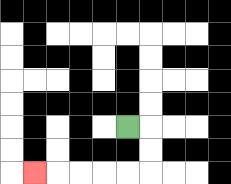{'start': '[5, 5]', 'end': '[1, 7]', 'path_directions': 'R,D,D,L,L,L,L,L', 'path_coordinates': '[[5, 5], [6, 5], [6, 6], [6, 7], [5, 7], [4, 7], [3, 7], [2, 7], [1, 7]]'}